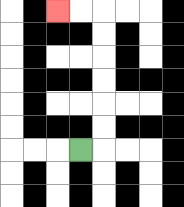{'start': '[3, 6]', 'end': '[2, 0]', 'path_directions': 'R,U,U,U,U,U,U,L,L', 'path_coordinates': '[[3, 6], [4, 6], [4, 5], [4, 4], [4, 3], [4, 2], [4, 1], [4, 0], [3, 0], [2, 0]]'}